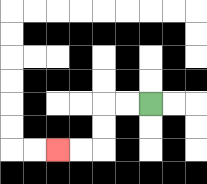{'start': '[6, 4]', 'end': '[2, 6]', 'path_directions': 'L,L,D,D,L,L', 'path_coordinates': '[[6, 4], [5, 4], [4, 4], [4, 5], [4, 6], [3, 6], [2, 6]]'}